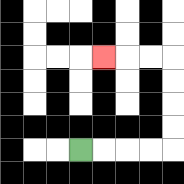{'start': '[3, 6]', 'end': '[4, 2]', 'path_directions': 'R,R,R,R,U,U,U,U,L,L,L', 'path_coordinates': '[[3, 6], [4, 6], [5, 6], [6, 6], [7, 6], [7, 5], [7, 4], [7, 3], [7, 2], [6, 2], [5, 2], [4, 2]]'}